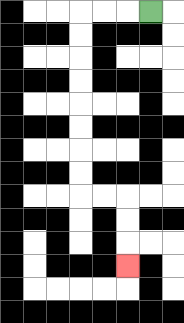{'start': '[6, 0]', 'end': '[5, 11]', 'path_directions': 'L,L,L,D,D,D,D,D,D,D,D,R,R,D,D,D', 'path_coordinates': '[[6, 0], [5, 0], [4, 0], [3, 0], [3, 1], [3, 2], [3, 3], [3, 4], [3, 5], [3, 6], [3, 7], [3, 8], [4, 8], [5, 8], [5, 9], [5, 10], [5, 11]]'}